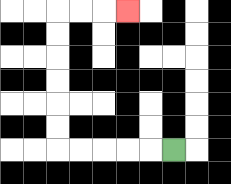{'start': '[7, 6]', 'end': '[5, 0]', 'path_directions': 'L,L,L,L,L,U,U,U,U,U,U,R,R,R', 'path_coordinates': '[[7, 6], [6, 6], [5, 6], [4, 6], [3, 6], [2, 6], [2, 5], [2, 4], [2, 3], [2, 2], [2, 1], [2, 0], [3, 0], [4, 0], [5, 0]]'}